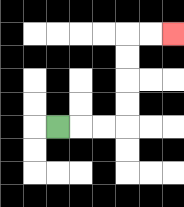{'start': '[2, 5]', 'end': '[7, 1]', 'path_directions': 'R,R,R,U,U,U,U,R,R', 'path_coordinates': '[[2, 5], [3, 5], [4, 5], [5, 5], [5, 4], [5, 3], [5, 2], [5, 1], [6, 1], [7, 1]]'}